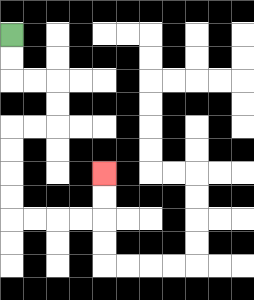{'start': '[0, 1]', 'end': '[4, 7]', 'path_directions': 'D,D,R,R,D,D,L,L,D,D,D,D,R,R,R,R,U,U', 'path_coordinates': '[[0, 1], [0, 2], [0, 3], [1, 3], [2, 3], [2, 4], [2, 5], [1, 5], [0, 5], [0, 6], [0, 7], [0, 8], [0, 9], [1, 9], [2, 9], [3, 9], [4, 9], [4, 8], [4, 7]]'}